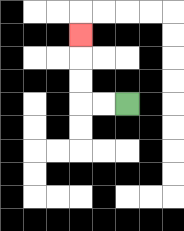{'start': '[5, 4]', 'end': '[3, 1]', 'path_directions': 'L,L,U,U,U', 'path_coordinates': '[[5, 4], [4, 4], [3, 4], [3, 3], [3, 2], [3, 1]]'}